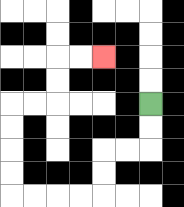{'start': '[6, 4]', 'end': '[4, 2]', 'path_directions': 'D,D,L,L,D,D,L,L,L,L,U,U,U,U,R,R,U,U,R,R', 'path_coordinates': '[[6, 4], [6, 5], [6, 6], [5, 6], [4, 6], [4, 7], [4, 8], [3, 8], [2, 8], [1, 8], [0, 8], [0, 7], [0, 6], [0, 5], [0, 4], [1, 4], [2, 4], [2, 3], [2, 2], [3, 2], [4, 2]]'}